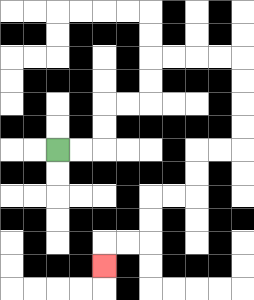{'start': '[2, 6]', 'end': '[4, 11]', 'path_directions': 'R,R,U,U,R,R,U,U,R,R,R,R,D,D,D,D,L,L,D,D,L,L,D,D,L,L,D', 'path_coordinates': '[[2, 6], [3, 6], [4, 6], [4, 5], [4, 4], [5, 4], [6, 4], [6, 3], [6, 2], [7, 2], [8, 2], [9, 2], [10, 2], [10, 3], [10, 4], [10, 5], [10, 6], [9, 6], [8, 6], [8, 7], [8, 8], [7, 8], [6, 8], [6, 9], [6, 10], [5, 10], [4, 10], [4, 11]]'}